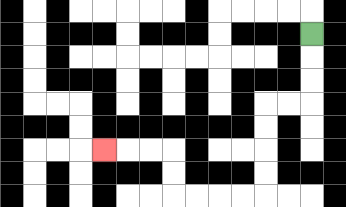{'start': '[13, 1]', 'end': '[4, 6]', 'path_directions': 'D,D,D,L,L,D,D,D,D,L,L,L,L,U,U,L,L,L', 'path_coordinates': '[[13, 1], [13, 2], [13, 3], [13, 4], [12, 4], [11, 4], [11, 5], [11, 6], [11, 7], [11, 8], [10, 8], [9, 8], [8, 8], [7, 8], [7, 7], [7, 6], [6, 6], [5, 6], [4, 6]]'}